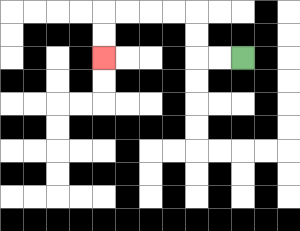{'start': '[10, 2]', 'end': '[4, 2]', 'path_directions': 'L,L,U,U,L,L,L,L,D,D', 'path_coordinates': '[[10, 2], [9, 2], [8, 2], [8, 1], [8, 0], [7, 0], [6, 0], [5, 0], [4, 0], [4, 1], [4, 2]]'}